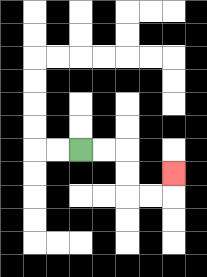{'start': '[3, 6]', 'end': '[7, 7]', 'path_directions': 'R,R,D,D,R,R,U', 'path_coordinates': '[[3, 6], [4, 6], [5, 6], [5, 7], [5, 8], [6, 8], [7, 8], [7, 7]]'}